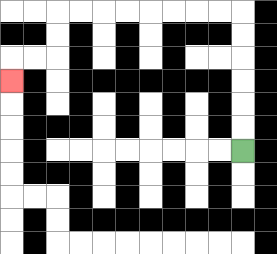{'start': '[10, 6]', 'end': '[0, 3]', 'path_directions': 'U,U,U,U,U,U,L,L,L,L,L,L,L,L,D,D,L,L,D', 'path_coordinates': '[[10, 6], [10, 5], [10, 4], [10, 3], [10, 2], [10, 1], [10, 0], [9, 0], [8, 0], [7, 0], [6, 0], [5, 0], [4, 0], [3, 0], [2, 0], [2, 1], [2, 2], [1, 2], [0, 2], [0, 3]]'}